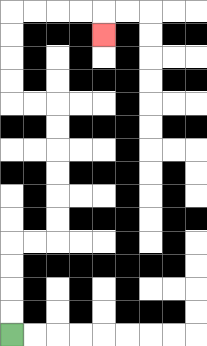{'start': '[0, 14]', 'end': '[4, 1]', 'path_directions': 'U,U,U,U,R,R,U,U,U,U,U,U,L,L,U,U,U,U,R,R,R,R,D', 'path_coordinates': '[[0, 14], [0, 13], [0, 12], [0, 11], [0, 10], [1, 10], [2, 10], [2, 9], [2, 8], [2, 7], [2, 6], [2, 5], [2, 4], [1, 4], [0, 4], [0, 3], [0, 2], [0, 1], [0, 0], [1, 0], [2, 0], [3, 0], [4, 0], [4, 1]]'}